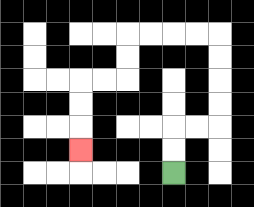{'start': '[7, 7]', 'end': '[3, 6]', 'path_directions': 'U,U,R,R,U,U,U,U,L,L,L,L,D,D,L,L,D,D,D', 'path_coordinates': '[[7, 7], [7, 6], [7, 5], [8, 5], [9, 5], [9, 4], [9, 3], [9, 2], [9, 1], [8, 1], [7, 1], [6, 1], [5, 1], [5, 2], [5, 3], [4, 3], [3, 3], [3, 4], [3, 5], [3, 6]]'}